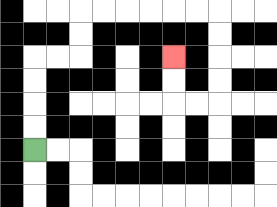{'start': '[1, 6]', 'end': '[7, 2]', 'path_directions': 'U,U,U,U,R,R,U,U,R,R,R,R,R,R,D,D,D,D,L,L,U,U', 'path_coordinates': '[[1, 6], [1, 5], [1, 4], [1, 3], [1, 2], [2, 2], [3, 2], [3, 1], [3, 0], [4, 0], [5, 0], [6, 0], [7, 0], [8, 0], [9, 0], [9, 1], [9, 2], [9, 3], [9, 4], [8, 4], [7, 4], [7, 3], [7, 2]]'}